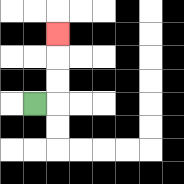{'start': '[1, 4]', 'end': '[2, 1]', 'path_directions': 'R,U,U,U', 'path_coordinates': '[[1, 4], [2, 4], [2, 3], [2, 2], [2, 1]]'}